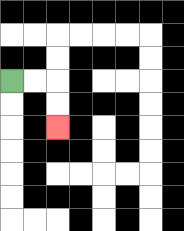{'start': '[0, 3]', 'end': '[2, 5]', 'path_directions': 'R,R,D,D', 'path_coordinates': '[[0, 3], [1, 3], [2, 3], [2, 4], [2, 5]]'}